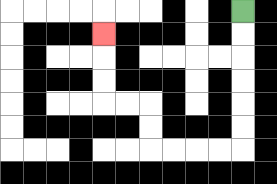{'start': '[10, 0]', 'end': '[4, 1]', 'path_directions': 'D,D,D,D,D,D,L,L,L,L,U,U,L,L,U,U,U', 'path_coordinates': '[[10, 0], [10, 1], [10, 2], [10, 3], [10, 4], [10, 5], [10, 6], [9, 6], [8, 6], [7, 6], [6, 6], [6, 5], [6, 4], [5, 4], [4, 4], [4, 3], [4, 2], [4, 1]]'}